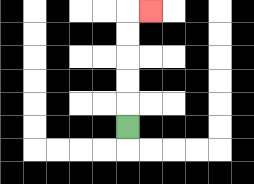{'start': '[5, 5]', 'end': '[6, 0]', 'path_directions': 'U,U,U,U,U,R', 'path_coordinates': '[[5, 5], [5, 4], [5, 3], [5, 2], [5, 1], [5, 0], [6, 0]]'}